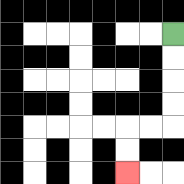{'start': '[7, 1]', 'end': '[5, 7]', 'path_directions': 'D,D,D,D,L,L,D,D', 'path_coordinates': '[[7, 1], [7, 2], [7, 3], [7, 4], [7, 5], [6, 5], [5, 5], [5, 6], [5, 7]]'}